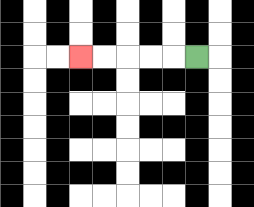{'start': '[8, 2]', 'end': '[3, 2]', 'path_directions': 'L,L,L,L,L', 'path_coordinates': '[[8, 2], [7, 2], [6, 2], [5, 2], [4, 2], [3, 2]]'}